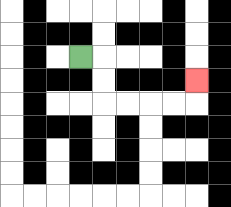{'start': '[3, 2]', 'end': '[8, 3]', 'path_directions': 'R,D,D,R,R,R,R,U', 'path_coordinates': '[[3, 2], [4, 2], [4, 3], [4, 4], [5, 4], [6, 4], [7, 4], [8, 4], [8, 3]]'}